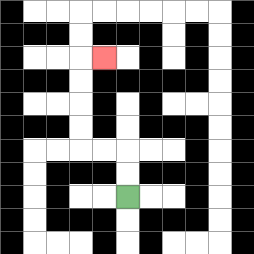{'start': '[5, 8]', 'end': '[4, 2]', 'path_directions': 'U,U,L,L,U,U,U,U,R', 'path_coordinates': '[[5, 8], [5, 7], [5, 6], [4, 6], [3, 6], [3, 5], [3, 4], [3, 3], [3, 2], [4, 2]]'}